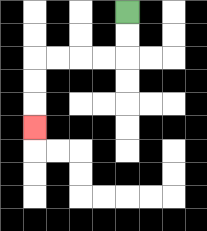{'start': '[5, 0]', 'end': '[1, 5]', 'path_directions': 'D,D,L,L,L,L,D,D,D', 'path_coordinates': '[[5, 0], [5, 1], [5, 2], [4, 2], [3, 2], [2, 2], [1, 2], [1, 3], [1, 4], [1, 5]]'}